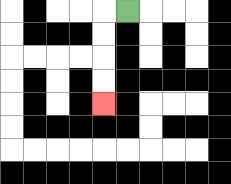{'start': '[5, 0]', 'end': '[4, 4]', 'path_directions': 'L,D,D,D,D', 'path_coordinates': '[[5, 0], [4, 0], [4, 1], [4, 2], [4, 3], [4, 4]]'}